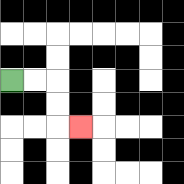{'start': '[0, 3]', 'end': '[3, 5]', 'path_directions': 'R,R,D,D,R', 'path_coordinates': '[[0, 3], [1, 3], [2, 3], [2, 4], [2, 5], [3, 5]]'}